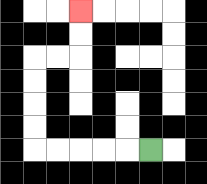{'start': '[6, 6]', 'end': '[3, 0]', 'path_directions': 'L,L,L,L,L,U,U,U,U,R,R,U,U', 'path_coordinates': '[[6, 6], [5, 6], [4, 6], [3, 6], [2, 6], [1, 6], [1, 5], [1, 4], [1, 3], [1, 2], [2, 2], [3, 2], [3, 1], [3, 0]]'}